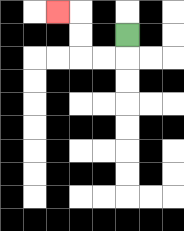{'start': '[5, 1]', 'end': '[2, 0]', 'path_directions': 'D,L,L,U,U,L', 'path_coordinates': '[[5, 1], [5, 2], [4, 2], [3, 2], [3, 1], [3, 0], [2, 0]]'}